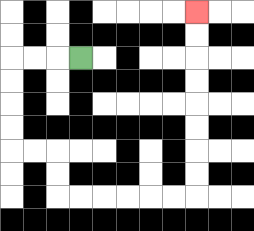{'start': '[3, 2]', 'end': '[8, 0]', 'path_directions': 'L,L,L,D,D,D,D,R,R,D,D,R,R,R,R,R,R,U,U,U,U,U,U,U,U', 'path_coordinates': '[[3, 2], [2, 2], [1, 2], [0, 2], [0, 3], [0, 4], [0, 5], [0, 6], [1, 6], [2, 6], [2, 7], [2, 8], [3, 8], [4, 8], [5, 8], [6, 8], [7, 8], [8, 8], [8, 7], [8, 6], [8, 5], [8, 4], [8, 3], [8, 2], [8, 1], [8, 0]]'}